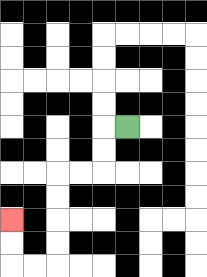{'start': '[5, 5]', 'end': '[0, 9]', 'path_directions': 'L,D,D,L,L,D,D,D,D,L,L,U,U', 'path_coordinates': '[[5, 5], [4, 5], [4, 6], [4, 7], [3, 7], [2, 7], [2, 8], [2, 9], [2, 10], [2, 11], [1, 11], [0, 11], [0, 10], [0, 9]]'}